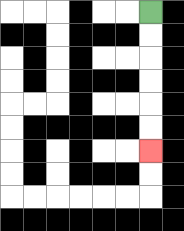{'start': '[6, 0]', 'end': '[6, 6]', 'path_directions': 'D,D,D,D,D,D', 'path_coordinates': '[[6, 0], [6, 1], [6, 2], [6, 3], [6, 4], [6, 5], [6, 6]]'}